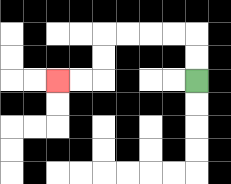{'start': '[8, 3]', 'end': '[2, 3]', 'path_directions': 'U,U,L,L,L,L,D,D,L,L', 'path_coordinates': '[[8, 3], [8, 2], [8, 1], [7, 1], [6, 1], [5, 1], [4, 1], [4, 2], [4, 3], [3, 3], [2, 3]]'}